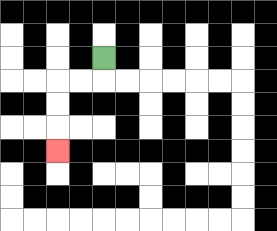{'start': '[4, 2]', 'end': '[2, 6]', 'path_directions': 'D,L,L,D,D,D', 'path_coordinates': '[[4, 2], [4, 3], [3, 3], [2, 3], [2, 4], [2, 5], [2, 6]]'}